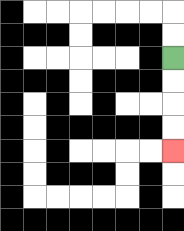{'start': '[7, 2]', 'end': '[7, 6]', 'path_directions': 'D,D,D,D', 'path_coordinates': '[[7, 2], [7, 3], [7, 4], [7, 5], [7, 6]]'}